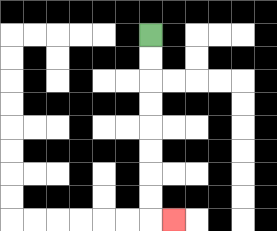{'start': '[6, 1]', 'end': '[7, 9]', 'path_directions': 'D,D,D,D,D,D,D,D,R', 'path_coordinates': '[[6, 1], [6, 2], [6, 3], [6, 4], [6, 5], [6, 6], [6, 7], [6, 8], [6, 9], [7, 9]]'}